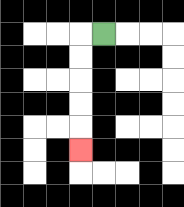{'start': '[4, 1]', 'end': '[3, 6]', 'path_directions': 'L,D,D,D,D,D', 'path_coordinates': '[[4, 1], [3, 1], [3, 2], [3, 3], [3, 4], [3, 5], [3, 6]]'}